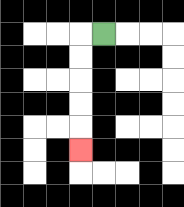{'start': '[4, 1]', 'end': '[3, 6]', 'path_directions': 'L,D,D,D,D,D', 'path_coordinates': '[[4, 1], [3, 1], [3, 2], [3, 3], [3, 4], [3, 5], [3, 6]]'}